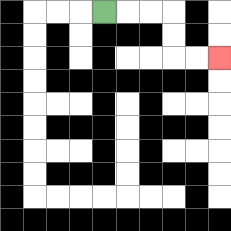{'start': '[4, 0]', 'end': '[9, 2]', 'path_directions': 'R,R,R,D,D,R,R', 'path_coordinates': '[[4, 0], [5, 0], [6, 0], [7, 0], [7, 1], [7, 2], [8, 2], [9, 2]]'}